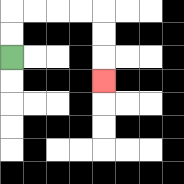{'start': '[0, 2]', 'end': '[4, 3]', 'path_directions': 'U,U,R,R,R,R,D,D,D', 'path_coordinates': '[[0, 2], [0, 1], [0, 0], [1, 0], [2, 0], [3, 0], [4, 0], [4, 1], [4, 2], [4, 3]]'}